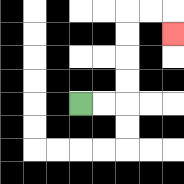{'start': '[3, 4]', 'end': '[7, 1]', 'path_directions': 'R,R,U,U,U,U,R,R,D', 'path_coordinates': '[[3, 4], [4, 4], [5, 4], [5, 3], [5, 2], [5, 1], [5, 0], [6, 0], [7, 0], [7, 1]]'}